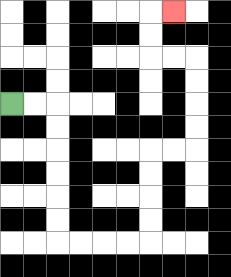{'start': '[0, 4]', 'end': '[7, 0]', 'path_directions': 'R,R,D,D,D,D,D,D,R,R,R,R,U,U,U,U,R,R,U,U,U,U,L,L,U,U,R', 'path_coordinates': '[[0, 4], [1, 4], [2, 4], [2, 5], [2, 6], [2, 7], [2, 8], [2, 9], [2, 10], [3, 10], [4, 10], [5, 10], [6, 10], [6, 9], [6, 8], [6, 7], [6, 6], [7, 6], [8, 6], [8, 5], [8, 4], [8, 3], [8, 2], [7, 2], [6, 2], [6, 1], [6, 0], [7, 0]]'}